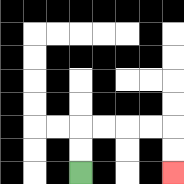{'start': '[3, 7]', 'end': '[7, 7]', 'path_directions': 'U,U,R,R,R,R,D,D', 'path_coordinates': '[[3, 7], [3, 6], [3, 5], [4, 5], [5, 5], [6, 5], [7, 5], [7, 6], [7, 7]]'}